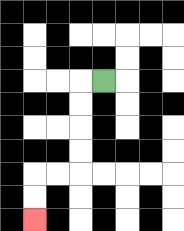{'start': '[4, 3]', 'end': '[1, 9]', 'path_directions': 'L,D,D,D,D,L,L,D,D', 'path_coordinates': '[[4, 3], [3, 3], [3, 4], [3, 5], [3, 6], [3, 7], [2, 7], [1, 7], [1, 8], [1, 9]]'}